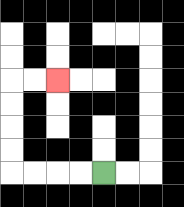{'start': '[4, 7]', 'end': '[2, 3]', 'path_directions': 'L,L,L,L,U,U,U,U,R,R', 'path_coordinates': '[[4, 7], [3, 7], [2, 7], [1, 7], [0, 7], [0, 6], [0, 5], [0, 4], [0, 3], [1, 3], [2, 3]]'}